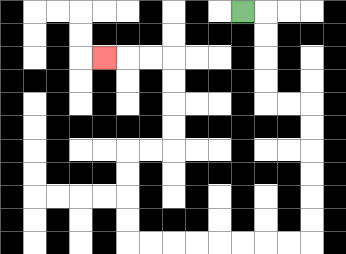{'start': '[10, 0]', 'end': '[4, 2]', 'path_directions': 'R,D,D,D,D,R,R,D,D,D,D,D,D,L,L,L,L,L,L,L,L,U,U,U,U,R,R,U,U,U,U,L,L,L', 'path_coordinates': '[[10, 0], [11, 0], [11, 1], [11, 2], [11, 3], [11, 4], [12, 4], [13, 4], [13, 5], [13, 6], [13, 7], [13, 8], [13, 9], [13, 10], [12, 10], [11, 10], [10, 10], [9, 10], [8, 10], [7, 10], [6, 10], [5, 10], [5, 9], [5, 8], [5, 7], [5, 6], [6, 6], [7, 6], [7, 5], [7, 4], [7, 3], [7, 2], [6, 2], [5, 2], [4, 2]]'}